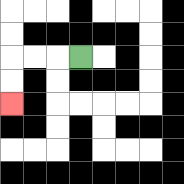{'start': '[3, 2]', 'end': '[0, 4]', 'path_directions': 'L,L,L,D,D', 'path_coordinates': '[[3, 2], [2, 2], [1, 2], [0, 2], [0, 3], [0, 4]]'}